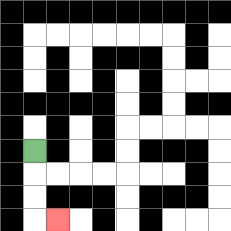{'start': '[1, 6]', 'end': '[2, 9]', 'path_directions': 'D,D,D,R', 'path_coordinates': '[[1, 6], [1, 7], [1, 8], [1, 9], [2, 9]]'}